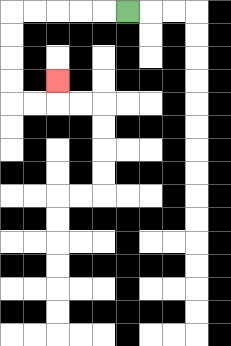{'start': '[5, 0]', 'end': '[2, 3]', 'path_directions': 'L,L,L,L,L,D,D,D,D,R,R,U', 'path_coordinates': '[[5, 0], [4, 0], [3, 0], [2, 0], [1, 0], [0, 0], [0, 1], [0, 2], [0, 3], [0, 4], [1, 4], [2, 4], [2, 3]]'}